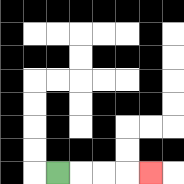{'start': '[2, 7]', 'end': '[6, 7]', 'path_directions': 'R,R,R,R', 'path_coordinates': '[[2, 7], [3, 7], [4, 7], [5, 7], [6, 7]]'}